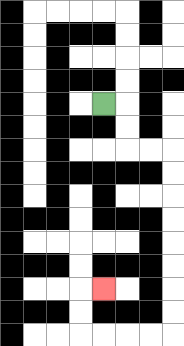{'start': '[4, 4]', 'end': '[4, 12]', 'path_directions': 'R,D,D,R,R,D,D,D,D,D,D,D,D,L,L,L,L,U,U,R', 'path_coordinates': '[[4, 4], [5, 4], [5, 5], [5, 6], [6, 6], [7, 6], [7, 7], [7, 8], [7, 9], [7, 10], [7, 11], [7, 12], [7, 13], [7, 14], [6, 14], [5, 14], [4, 14], [3, 14], [3, 13], [3, 12], [4, 12]]'}